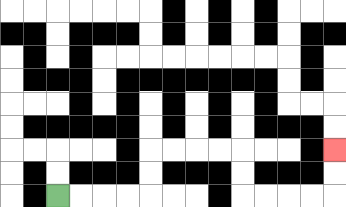{'start': '[2, 8]', 'end': '[14, 6]', 'path_directions': 'R,R,R,R,U,U,R,R,R,R,D,D,R,R,R,R,U,U', 'path_coordinates': '[[2, 8], [3, 8], [4, 8], [5, 8], [6, 8], [6, 7], [6, 6], [7, 6], [8, 6], [9, 6], [10, 6], [10, 7], [10, 8], [11, 8], [12, 8], [13, 8], [14, 8], [14, 7], [14, 6]]'}